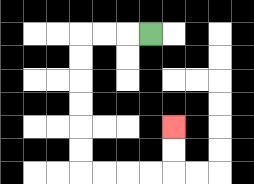{'start': '[6, 1]', 'end': '[7, 5]', 'path_directions': 'L,L,L,D,D,D,D,D,D,R,R,R,R,U,U', 'path_coordinates': '[[6, 1], [5, 1], [4, 1], [3, 1], [3, 2], [3, 3], [3, 4], [3, 5], [3, 6], [3, 7], [4, 7], [5, 7], [6, 7], [7, 7], [7, 6], [7, 5]]'}